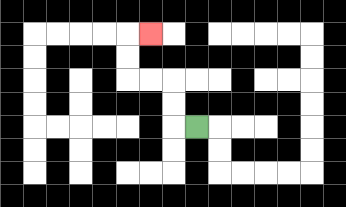{'start': '[8, 5]', 'end': '[6, 1]', 'path_directions': 'L,U,U,L,L,U,U,R', 'path_coordinates': '[[8, 5], [7, 5], [7, 4], [7, 3], [6, 3], [5, 3], [5, 2], [5, 1], [6, 1]]'}